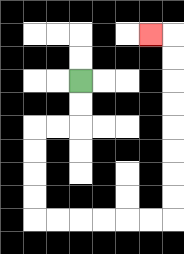{'start': '[3, 3]', 'end': '[6, 1]', 'path_directions': 'D,D,L,L,D,D,D,D,R,R,R,R,R,R,U,U,U,U,U,U,U,U,L', 'path_coordinates': '[[3, 3], [3, 4], [3, 5], [2, 5], [1, 5], [1, 6], [1, 7], [1, 8], [1, 9], [2, 9], [3, 9], [4, 9], [5, 9], [6, 9], [7, 9], [7, 8], [7, 7], [7, 6], [7, 5], [7, 4], [7, 3], [7, 2], [7, 1], [6, 1]]'}